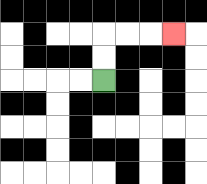{'start': '[4, 3]', 'end': '[7, 1]', 'path_directions': 'U,U,R,R,R', 'path_coordinates': '[[4, 3], [4, 2], [4, 1], [5, 1], [6, 1], [7, 1]]'}